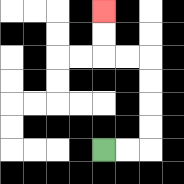{'start': '[4, 6]', 'end': '[4, 0]', 'path_directions': 'R,R,U,U,U,U,L,L,U,U', 'path_coordinates': '[[4, 6], [5, 6], [6, 6], [6, 5], [6, 4], [6, 3], [6, 2], [5, 2], [4, 2], [4, 1], [4, 0]]'}